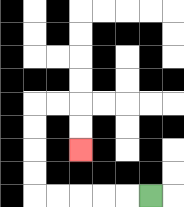{'start': '[6, 8]', 'end': '[3, 6]', 'path_directions': 'L,L,L,L,L,U,U,U,U,R,R,D,D', 'path_coordinates': '[[6, 8], [5, 8], [4, 8], [3, 8], [2, 8], [1, 8], [1, 7], [1, 6], [1, 5], [1, 4], [2, 4], [3, 4], [3, 5], [3, 6]]'}